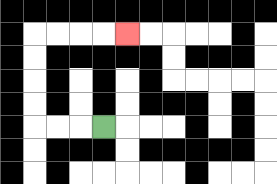{'start': '[4, 5]', 'end': '[5, 1]', 'path_directions': 'L,L,L,U,U,U,U,R,R,R,R', 'path_coordinates': '[[4, 5], [3, 5], [2, 5], [1, 5], [1, 4], [1, 3], [1, 2], [1, 1], [2, 1], [3, 1], [4, 1], [5, 1]]'}